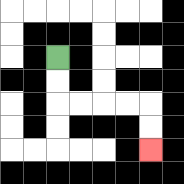{'start': '[2, 2]', 'end': '[6, 6]', 'path_directions': 'D,D,R,R,R,R,D,D', 'path_coordinates': '[[2, 2], [2, 3], [2, 4], [3, 4], [4, 4], [5, 4], [6, 4], [6, 5], [6, 6]]'}